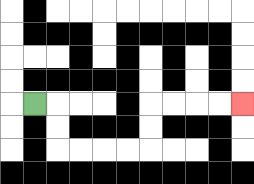{'start': '[1, 4]', 'end': '[10, 4]', 'path_directions': 'R,D,D,R,R,R,R,U,U,R,R,R,R', 'path_coordinates': '[[1, 4], [2, 4], [2, 5], [2, 6], [3, 6], [4, 6], [5, 6], [6, 6], [6, 5], [6, 4], [7, 4], [8, 4], [9, 4], [10, 4]]'}